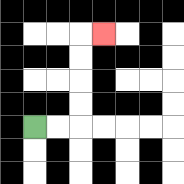{'start': '[1, 5]', 'end': '[4, 1]', 'path_directions': 'R,R,U,U,U,U,R', 'path_coordinates': '[[1, 5], [2, 5], [3, 5], [3, 4], [3, 3], [3, 2], [3, 1], [4, 1]]'}